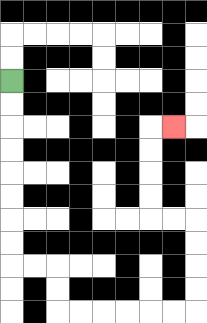{'start': '[0, 3]', 'end': '[7, 5]', 'path_directions': 'D,D,D,D,D,D,D,D,R,R,D,D,R,R,R,R,R,R,U,U,U,U,L,L,U,U,U,U,R', 'path_coordinates': '[[0, 3], [0, 4], [0, 5], [0, 6], [0, 7], [0, 8], [0, 9], [0, 10], [0, 11], [1, 11], [2, 11], [2, 12], [2, 13], [3, 13], [4, 13], [5, 13], [6, 13], [7, 13], [8, 13], [8, 12], [8, 11], [8, 10], [8, 9], [7, 9], [6, 9], [6, 8], [6, 7], [6, 6], [6, 5], [7, 5]]'}